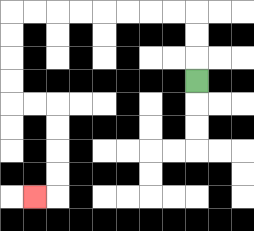{'start': '[8, 3]', 'end': '[1, 8]', 'path_directions': 'U,U,U,L,L,L,L,L,L,L,L,D,D,D,D,R,R,D,D,D,D,L', 'path_coordinates': '[[8, 3], [8, 2], [8, 1], [8, 0], [7, 0], [6, 0], [5, 0], [4, 0], [3, 0], [2, 0], [1, 0], [0, 0], [0, 1], [0, 2], [0, 3], [0, 4], [1, 4], [2, 4], [2, 5], [2, 6], [2, 7], [2, 8], [1, 8]]'}